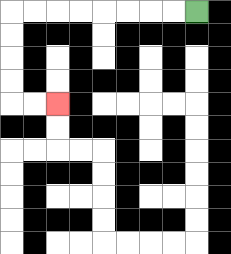{'start': '[8, 0]', 'end': '[2, 4]', 'path_directions': 'L,L,L,L,L,L,L,L,D,D,D,D,R,R', 'path_coordinates': '[[8, 0], [7, 0], [6, 0], [5, 0], [4, 0], [3, 0], [2, 0], [1, 0], [0, 0], [0, 1], [0, 2], [0, 3], [0, 4], [1, 4], [2, 4]]'}